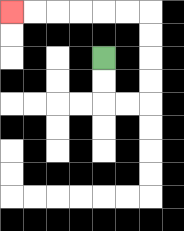{'start': '[4, 2]', 'end': '[0, 0]', 'path_directions': 'D,D,R,R,U,U,U,U,L,L,L,L,L,L', 'path_coordinates': '[[4, 2], [4, 3], [4, 4], [5, 4], [6, 4], [6, 3], [6, 2], [6, 1], [6, 0], [5, 0], [4, 0], [3, 0], [2, 0], [1, 0], [0, 0]]'}